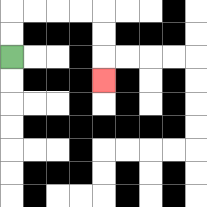{'start': '[0, 2]', 'end': '[4, 3]', 'path_directions': 'U,U,R,R,R,R,D,D,D', 'path_coordinates': '[[0, 2], [0, 1], [0, 0], [1, 0], [2, 0], [3, 0], [4, 0], [4, 1], [4, 2], [4, 3]]'}